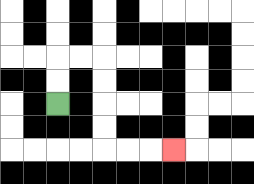{'start': '[2, 4]', 'end': '[7, 6]', 'path_directions': 'U,U,R,R,D,D,D,D,R,R,R', 'path_coordinates': '[[2, 4], [2, 3], [2, 2], [3, 2], [4, 2], [4, 3], [4, 4], [4, 5], [4, 6], [5, 6], [6, 6], [7, 6]]'}